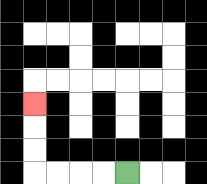{'start': '[5, 7]', 'end': '[1, 4]', 'path_directions': 'L,L,L,L,U,U,U', 'path_coordinates': '[[5, 7], [4, 7], [3, 7], [2, 7], [1, 7], [1, 6], [1, 5], [1, 4]]'}